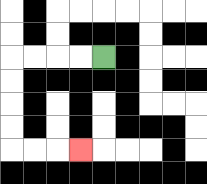{'start': '[4, 2]', 'end': '[3, 6]', 'path_directions': 'L,L,L,L,D,D,D,D,R,R,R', 'path_coordinates': '[[4, 2], [3, 2], [2, 2], [1, 2], [0, 2], [0, 3], [0, 4], [0, 5], [0, 6], [1, 6], [2, 6], [3, 6]]'}